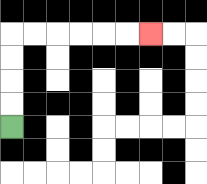{'start': '[0, 5]', 'end': '[6, 1]', 'path_directions': 'U,U,U,U,R,R,R,R,R,R', 'path_coordinates': '[[0, 5], [0, 4], [0, 3], [0, 2], [0, 1], [1, 1], [2, 1], [3, 1], [4, 1], [5, 1], [6, 1]]'}